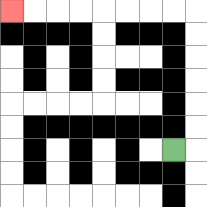{'start': '[7, 6]', 'end': '[0, 0]', 'path_directions': 'R,U,U,U,U,U,U,L,L,L,L,L,L,L,L', 'path_coordinates': '[[7, 6], [8, 6], [8, 5], [8, 4], [8, 3], [8, 2], [8, 1], [8, 0], [7, 0], [6, 0], [5, 0], [4, 0], [3, 0], [2, 0], [1, 0], [0, 0]]'}